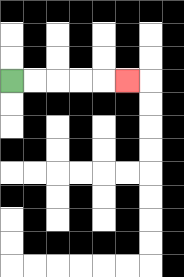{'start': '[0, 3]', 'end': '[5, 3]', 'path_directions': 'R,R,R,R,R', 'path_coordinates': '[[0, 3], [1, 3], [2, 3], [3, 3], [4, 3], [5, 3]]'}